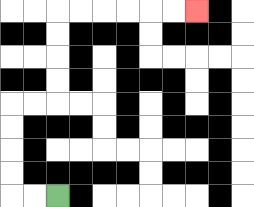{'start': '[2, 8]', 'end': '[8, 0]', 'path_directions': 'L,L,U,U,U,U,R,R,U,U,U,U,R,R,R,R,R,R', 'path_coordinates': '[[2, 8], [1, 8], [0, 8], [0, 7], [0, 6], [0, 5], [0, 4], [1, 4], [2, 4], [2, 3], [2, 2], [2, 1], [2, 0], [3, 0], [4, 0], [5, 0], [6, 0], [7, 0], [8, 0]]'}